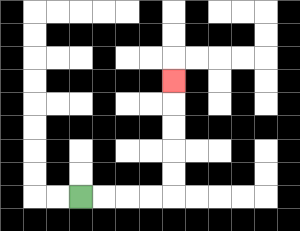{'start': '[3, 8]', 'end': '[7, 3]', 'path_directions': 'R,R,R,R,U,U,U,U,U', 'path_coordinates': '[[3, 8], [4, 8], [5, 8], [6, 8], [7, 8], [7, 7], [7, 6], [7, 5], [7, 4], [7, 3]]'}